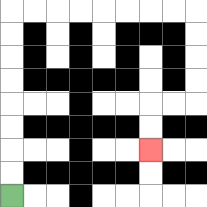{'start': '[0, 8]', 'end': '[6, 6]', 'path_directions': 'U,U,U,U,U,U,U,U,R,R,R,R,R,R,R,R,D,D,D,D,L,L,D,D', 'path_coordinates': '[[0, 8], [0, 7], [0, 6], [0, 5], [0, 4], [0, 3], [0, 2], [0, 1], [0, 0], [1, 0], [2, 0], [3, 0], [4, 0], [5, 0], [6, 0], [7, 0], [8, 0], [8, 1], [8, 2], [8, 3], [8, 4], [7, 4], [6, 4], [6, 5], [6, 6]]'}